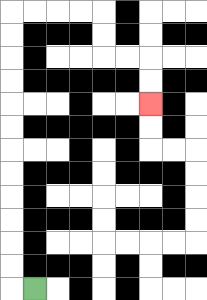{'start': '[1, 12]', 'end': '[6, 4]', 'path_directions': 'L,U,U,U,U,U,U,U,U,U,U,U,U,R,R,R,R,D,D,R,R,D,D', 'path_coordinates': '[[1, 12], [0, 12], [0, 11], [0, 10], [0, 9], [0, 8], [0, 7], [0, 6], [0, 5], [0, 4], [0, 3], [0, 2], [0, 1], [0, 0], [1, 0], [2, 0], [3, 0], [4, 0], [4, 1], [4, 2], [5, 2], [6, 2], [6, 3], [6, 4]]'}